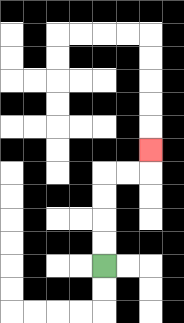{'start': '[4, 11]', 'end': '[6, 6]', 'path_directions': 'U,U,U,U,R,R,U', 'path_coordinates': '[[4, 11], [4, 10], [4, 9], [4, 8], [4, 7], [5, 7], [6, 7], [6, 6]]'}